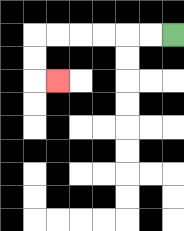{'start': '[7, 1]', 'end': '[2, 3]', 'path_directions': 'L,L,L,L,L,L,D,D,R', 'path_coordinates': '[[7, 1], [6, 1], [5, 1], [4, 1], [3, 1], [2, 1], [1, 1], [1, 2], [1, 3], [2, 3]]'}